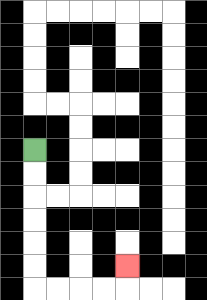{'start': '[1, 6]', 'end': '[5, 11]', 'path_directions': 'D,D,D,D,D,D,R,R,R,R,U', 'path_coordinates': '[[1, 6], [1, 7], [1, 8], [1, 9], [1, 10], [1, 11], [1, 12], [2, 12], [3, 12], [4, 12], [5, 12], [5, 11]]'}